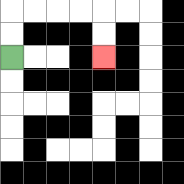{'start': '[0, 2]', 'end': '[4, 2]', 'path_directions': 'U,U,R,R,R,R,D,D', 'path_coordinates': '[[0, 2], [0, 1], [0, 0], [1, 0], [2, 0], [3, 0], [4, 0], [4, 1], [4, 2]]'}